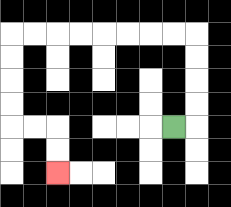{'start': '[7, 5]', 'end': '[2, 7]', 'path_directions': 'R,U,U,U,U,L,L,L,L,L,L,L,L,D,D,D,D,R,R,D,D', 'path_coordinates': '[[7, 5], [8, 5], [8, 4], [8, 3], [8, 2], [8, 1], [7, 1], [6, 1], [5, 1], [4, 1], [3, 1], [2, 1], [1, 1], [0, 1], [0, 2], [0, 3], [0, 4], [0, 5], [1, 5], [2, 5], [2, 6], [2, 7]]'}